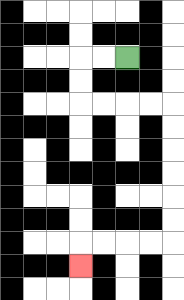{'start': '[5, 2]', 'end': '[3, 11]', 'path_directions': 'L,L,D,D,R,R,R,R,D,D,D,D,D,D,L,L,L,L,D', 'path_coordinates': '[[5, 2], [4, 2], [3, 2], [3, 3], [3, 4], [4, 4], [5, 4], [6, 4], [7, 4], [7, 5], [7, 6], [7, 7], [7, 8], [7, 9], [7, 10], [6, 10], [5, 10], [4, 10], [3, 10], [3, 11]]'}